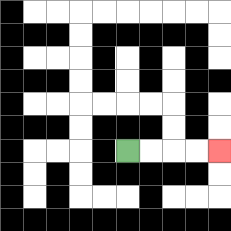{'start': '[5, 6]', 'end': '[9, 6]', 'path_directions': 'R,R,R,R', 'path_coordinates': '[[5, 6], [6, 6], [7, 6], [8, 6], [9, 6]]'}